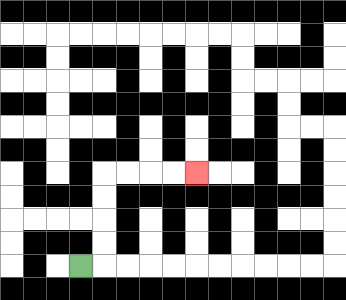{'start': '[3, 11]', 'end': '[8, 7]', 'path_directions': 'R,U,U,U,U,R,R,R,R', 'path_coordinates': '[[3, 11], [4, 11], [4, 10], [4, 9], [4, 8], [4, 7], [5, 7], [6, 7], [7, 7], [8, 7]]'}